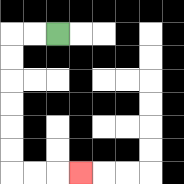{'start': '[2, 1]', 'end': '[3, 7]', 'path_directions': 'L,L,D,D,D,D,D,D,R,R,R', 'path_coordinates': '[[2, 1], [1, 1], [0, 1], [0, 2], [0, 3], [0, 4], [0, 5], [0, 6], [0, 7], [1, 7], [2, 7], [3, 7]]'}